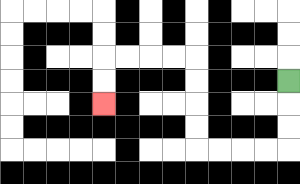{'start': '[12, 3]', 'end': '[4, 4]', 'path_directions': 'D,D,D,L,L,L,L,U,U,U,U,L,L,L,L,D,D', 'path_coordinates': '[[12, 3], [12, 4], [12, 5], [12, 6], [11, 6], [10, 6], [9, 6], [8, 6], [8, 5], [8, 4], [8, 3], [8, 2], [7, 2], [6, 2], [5, 2], [4, 2], [4, 3], [4, 4]]'}